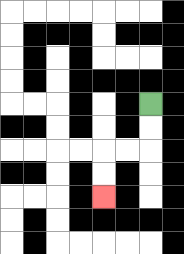{'start': '[6, 4]', 'end': '[4, 8]', 'path_directions': 'D,D,L,L,D,D', 'path_coordinates': '[[6, 4], [6, 5], [6, 6], [5, 6], [4, 6], [4, 7], [4, 8]]'}